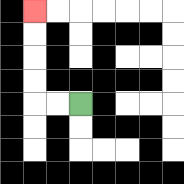{'start': '[3, 4]', 'end': '[1, 0]', 'path_directions': 'L,L,U,U,U,U', 'path_coordinates': '[[3, 4], [2, 4], [1, 4], [1, 3], [1, 2], [1, 1], [1, 0]]'}